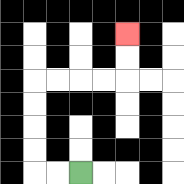{'start': '[3, 7]', 'end': '[5, 1]', 'path_directions': 'L,L,U,U,U,U,R,R,R,R,U,U', 'path_coordinates': '[[3, 7], [2, 7], [1, 7], [1, 6], [1, 5], [1, 4], [1, 3], [2, 3], [3, 3], [4, 3], [5, 3], [5, 2], [5, 1]]'}